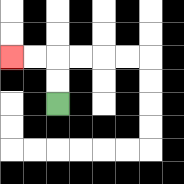{'start': '[2, 4]', 'end': '[0, 2]', 'path_directions': 'U,U,L,L', 'path_coordinates': '[[2, 4], [2, 3], [2, 2], [1, 2], [0, 2]]'}